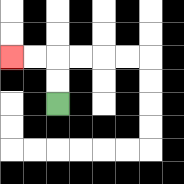{'start': '[2, 4]', 'end': '[0, 2]', 'path_directions': 'U,U,L,L', 'path_coordinates': '[[2, 4], [2, 3], [2, 2], [1, 2], [0, 2]]'}